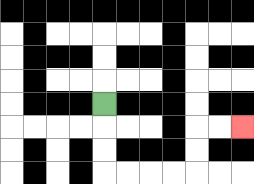{'start': '[4, 4]', 'end': '[10, 5]', 'path_directions': 'D,D,D,R,R,R,R,U,U,R,R', 'path_coordinates': '[[4, 4], [4, 5], [4, 6], [4, 7], [5, 7], [6, 7], [7, 7], [8, 7], [8, 6], [8, 5], [9, 5], [10, 5]]'}